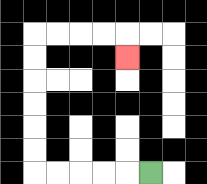{'start': '[6, 7]', 'end': '[5, 2]', 'path_directions': 'L,L,L,L,L,U,U,U,U,U,U,R,R,R,R,D', 'path_coordinates': '[[6, 7], [5, 7], [4, 7], [3, 7], [2, 7], [1, 7], [1, 6], [1, 5], [1, 4], [1, 3], [1, 2], [1, 1], [2, 1], [3, 1], [4, 1], [5, 1], [5, 2]]'}